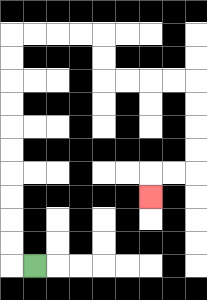{'start': '[1, 11]', 'end': '[6, 8]', 'path_directions': 'L,U,U,U,U,U,U,U,U,U,U,R,R,R,R,D,D,R,R,R,R,D,D,D,D,L,L,D', 'path_coordinates': '[[1, 11], [0, 11], [0, 10], [0, 9], [0, 8], [0, 7], [0, 6], [0, 5], [0, 4], [0, 3], [0, 2], [0, 1], [1, 1], [2, 1], [3, 1], [4, 1], [4, 2], [4, 3], [5, 3], [6, 3], [7, 3], [8, 3], [8, 4], [8, 5], [8, 6], [8, 7], [7, 7], [6, 7], [6, 8]]'}